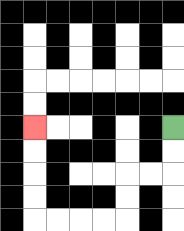{'start': '[7, 5]', 'end': '[1, 5]', 'path_directions': 'D,D,L,L,D,D,L,L,L,L,U,U,U,U', 'path_coordinates': '[[7, 5], [7, 6], [7, 7], [6, 7], [5, 7], [5, 8], [5, 9], [4, 9], [3, 9], [2, 9], [1, 9], [1, 8], [1, 7], [1, 6], [1, 5]]'}